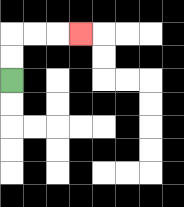{'start': '[0, 3]', 'end': '[3, 1]', 'path_directions': 'U,U,R,R,R', 'path_coordinates': '[[0, 3], [0, 2], [0, 1], [1, 1], [2, 1], [3, 1]]'}